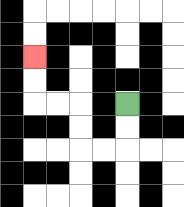{'start': '[5, 4]', 'end': '[1, 2]', 'path_directions': 'D,D,L,L,U,U,L,L,U,U', 'path_coordinates': '[[5, 4], [5, 5], [5, 6], [4, 6], [3, 6], [3, 5], [3, 4], [2, 4], [1, 4], [1, 3], [1, 2]]'}